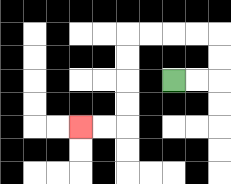{'start': '[7, 3]', 'end': '[3, 5]', 'path_directions': 'R,R,U,U,L,L,L,L,D,D,D,D,L,L', 'path_coordinates': '[[7, 3], [8, 3], [9, 3], [9, 2], [9, 1], [8, 1], [7, 1], [6, 1], [5, 1], [5, 2], [5, 3], [5, 4], [5, 5], [4, 5], [3, 5]]'}